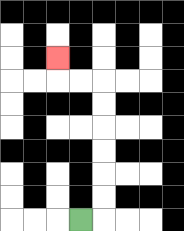{'start': '[3, 9]', 'end': '[2, 2]', 'path_directions': 'R,U,U,U,U,U,U,L,L,U', 'path_coordinates': '[[3, 9], [4, 9], [4, 8], [4, 7], [4, 6], [4, 5], [4, 4], [4, 3], [3, 3], [2, 3], [2, 2]]'}